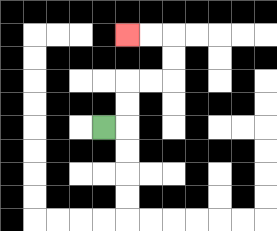{'start': '[4, 5]', 'end': '[5, 1]', 'path_directions': 'R,U,U,R,R,U,U,L,L', 'path_coordinates': '[[4, 5], [5, 5], [5, 4], [5, 3], [6, 3], [7, 3], [7, 2], [7, 1], [6, 1], [5, 1]]'}